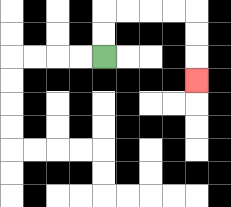{'start': '[4, 2]', 'end': '[8, 3]', 'path_directions': 'U,U,R,R,R,R,D,D,D', 'path_coordinates': '[[4, 2], [4, 1], [4, 0], [5, 0], [6, 0], [7, 0], [8, 0], [8, 1], [8, 2], [8, 3]]'}